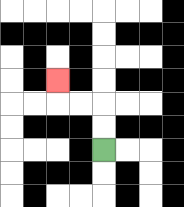{'start': '[4, 6]', 'end': '[2, 3]', 'path_directions': 'U,U,L,L,U', 'path_coordinates': '[[4, 6], [4, 5], [4, 4], [3, 4], [2, 4], [2, 3]]'}